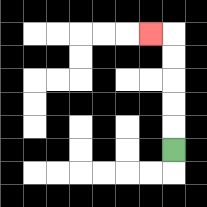{'start': '[7, 6]', 'end': '[6, 1]', 'path_directions': 'U,U,U,U,U,L', 'path_coordinates': '[[7, 6], [7, 5], [7, 4], [7, 3], [7, 2], [7, 1], [6, 1]]'}